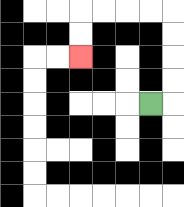{'start': '[6, 4]', 'end': '[3, 2]', 'path_directions': 'R,U,U,U,U,L,L,L,L,D,D', 'path_coordinates': '[[6, 4], [7, 4], [7, 3], [7, 2], [7, 1], [7, 0], [6, 0], [5, 0], [4, 0], [3, 0], [3, 1], [3, 2]]'}